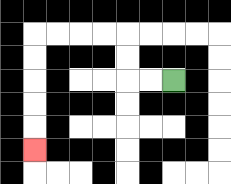{'start': '[7, 3]', 'end': '[1, 6]', 'path_directions': 'L,L,U,U,L,L,L,L,D,D,D,D,D', 'path_coordinates': '[[7, 3], [6, 3], [5, 3], [5, 2], [5, 1], [4, 1], [3, 1], [2, 1], [1, 1], [1, 2], [1, 3], [1, 4], [1, 5], [1, 6]]'}